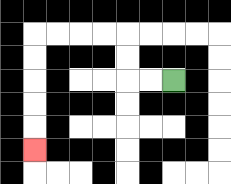{'start': '[7, 3]', 'end': '[1, 6]', 'path_directions': 'L,L,U,U,L,L,L,L,D,D,D,D,D', 'path_coordinates': '[[7, 3], [6, 3], [5, 3], [5, 2], [5, 1], [4, 1], [3, 1], [2, 1], [1, 1], [1, 2], [1, 3], [1, 4], [1, 5], [1, 6]]'}